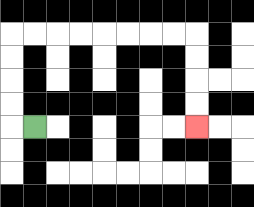{'start': '[1, 5]', 'end': '[8, 5]', 'path_directions': 'L,U,U,U,U,R,R,R,R,R,R,R,R,D,D,D,D', 'path_coordinates': '[[1, 5], [0, 5], [0, 4], [0, 3], [0, 2], [0, 1], [1, 1], [2, 1], [3, 1], [4, 1], [5, 1], [6, 1], [7, 1], [8, 1], [8, 2], [8, 3], [8, 4], [8, 5]]'}